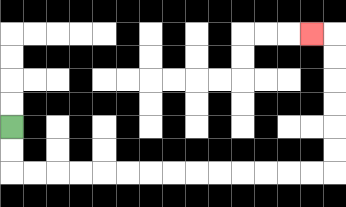{'start': '[0, 5]', 'end': '[13, 1]', 'path_directions': 'D,D,R,R,R,R,R,R,R,R,R,R,R,R,R,R,U,U,U,U,U,U,L', 'path_coordinates': '[[0, 5], [0, 6], [0, 7], [1, 7], [2, 7], [3, 7], [4, 7], [5, 7], [6, 7], [7, 7], [8, 7], [9, 7], [10, 7], [11, 7], [12, 7], [13, 7], [14, 7], [14, 6], [14, 5], [14, 4], [14, 3], [14, 2], [14, 1], [13, 1]]'}